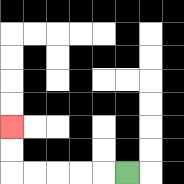{'start': '[5, 7]', 'end': '[0, 5]', 'path_directions': 'L,L,L,L,L,U,U', 'path_coordinates': '[[5, 7], [4, 7], [3, 7], [2, 7], [1, 7], [0, 7], [0, 6], [0, 5]]'}